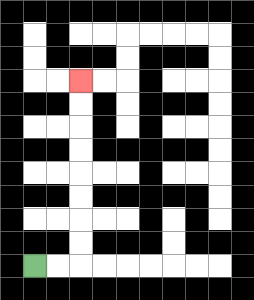{'start': '[1, 11]', 'end': '[3, 3]', 'path_directions': 'R,R,U,U,U,U,U,U,U,U', 'path_coordinates': '[[1, 11], [2, 11], [3, 11], [3, 10], [3, 9], [3, 8], [3, 7], [3, 6], [3, 5], [3, 4], [3, 3]]'}